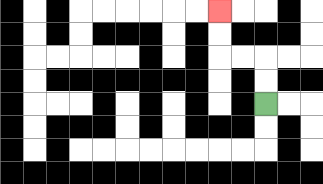{'start': '[11, 4]', 'end': '[9, 0]', 'path_directions': 'U,U,L,L,U,U', 'path_coordinates': '[[11, 4], [11, 3], [11, 2], [10, 2], [9, 2], [9, 1], [9, 0]]'}